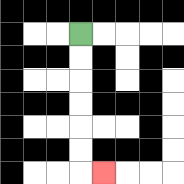{'start': '[3, 1]', 'end': '[4, 7]', 'path_directions': 'D,D,D,D,D,D,R', 'path_coordinates': '[[3, 1], [3, 2], [3, 3], [3, 4], [3, 5], [3, 6], [3, 7], [4, 7]]'}